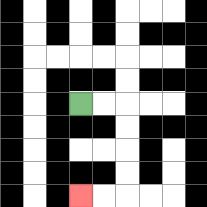{'start': '[3, 4]', 'end': '[3, 8]', 'path_directions': 'R,R,D,D,D,D,L,L', 'path_coordinates': '[[3, 4], [4, 4], [5, 4], [5, 5], [5, 6], [5, 7], [5, 8], [4, 8], [3, 8]]'}